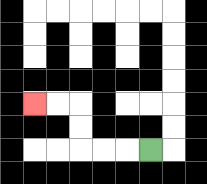{'start': '[6, 6]', 'end': '[1, 4]', 'path_directions': 'L,L,L,U,U,L,L', 'path_coordinates': '[[6, 6], [5, 6], [4, 6], [3, 6], [3, 5], [3, 4], [2, 4], [1, 4]]'}